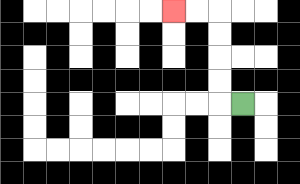{'start': '[10, 4]', 'end': '[7, 0]', 'path_directions': 'L,U,U,U,U,L,L', 'path_coordinates': '[[10, 4], [9, 4], [9, 3], [9, 2], [9, 1], [9, 0], [8, 0], [7, 0]]'}